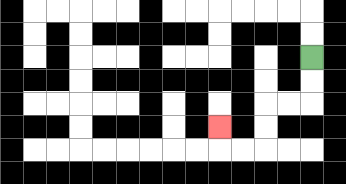{'start': '[13, 2]', 'end': '[9, 5]', 'path_directions': 'D,D,L,L,D,D,L,L,U', 'path_coordinates': '[[13, 2], [13, 3], [13, 4], [12, 4], [11, 4], [11, 5], [11, 6], [10, 6], [9, 6], [9, 5]]'}